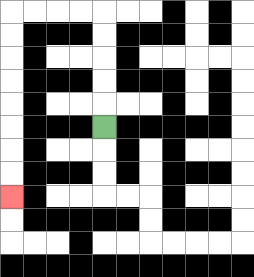{'start': '[4, 5]', 'end': '[0, 8]', 'path_directions': 'U,U,U,U,U,L,L,L,L,D,D,D,D,D,D,D,D', 'path_coordinates': '[[4, 5], [4, 4], [4, 3], [4, 2], [4, 1], [4, 0], [3, 0], [2, 0], [1, 0], [0, 0], [0, 1], [0, 2], [0, 3], [0, 4], [0, 5], [0, 6], [0, 7], [0, 8]]'}